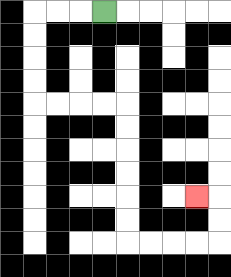{'start': '[4, 0]', 'end': '[8, 8]', 'path_directions': 'L,L,L,D,D,D,D,R,R,R,R,D,D,D,D,D,D,R,R,R,R,U,U,L', 'path_coordinates': '[[4, 0], [3, 0], [2, 0], [1, 0], [1, 1], [1, 2], [1, 3], [1, 4], [2, 4], [3, 4], [4, 4], [5, 4], [5, 5], [5, 6], [5, 7], [5, 8], [5, 9], [5, 10], [6, 10], [7, 10], [8, 10], [9, 10], [9, 9], [9, 8], [8, 8]]'}